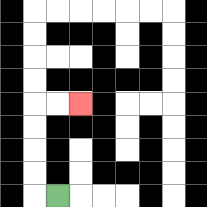{'start': '[2, 8]', 'end': '[3, 4]', 'path_directions': 'L,U,U,U,U,R,R', 'path_coordinates': '[[2, 8], [1, 8], [1, 7], [1, 6], [1, 5], [1, 4], [2, 4], [3, 4]]'}